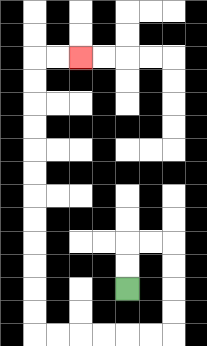{'start': '[5, 12]', 'end': '[3, 2]', 'path_directions': 'U,U,R,R,D,D,D,D,L,L,L,L,L,L,U,U,U,U,U,U,U,U,U,U,U,U,R,R', 'path_coordinates': '[[5, 12], [5, 11], [5, 10], [6, 10], [7, 10], [7, 11], [7, 12], [7, 13], [7, 14], [6, 14], [5, 14], [4, 14], [3, 14], [2, 14], [1, 14], [1, 13], [1, 12], [1, 11], [1, 10], [1, 9], [1, 8], [1, 7], [1, 6], [1, 5], [1, 4], [1, 3], [1, 2], [2, 2], [3, 2]]'}